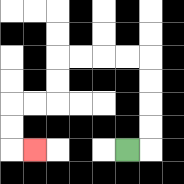{'start': '[5, 6]', 'end': '[1, 6]', 'path_directions': 'R,U,U,U,U,L,L,L,L,D,D,L,L,D,D,R', 'path_coordinates': '[[5, 6], [6, 6], [6, 5], [6, 4], [6, 3], [6, 2], [5, 2], [4, 2], [3, 2], [2, 2], [2, 3], [2, 4], [1, 4], [0, 4], [0, 5], [0, 6], [1, 6]]'}